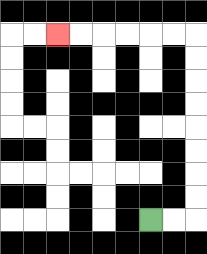{'start': '[6, 9]', 'end': '[2, 1]', 'path_directions': 'R,R,U,U,U,U,U,U,U,U,L,L,L,L,L,L', 'path_coordinates': '[[6, 9], [7, 9], [8, 9], [8, 8], [8, 7], [8, 6], [8, 5], [8, 4], [8, 3], [8, 2], [8, 1], [7, 1], [6, 1], [5, 1], [4, 1], [3, 1], [2, 1]]'}